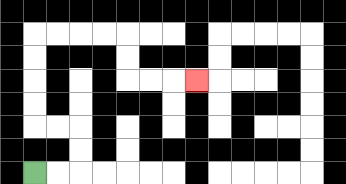{'start': '[1, 7]', 'end': '[8, 3]', 'path_directions': 'R,R,U,U,L,L,U,U,U,U,R,R,R,R,D,D,R,R,R', 'path_coordinates': '[[1, 7], [2, 7], [3, 7], [3, 6], [3, 5], [2, 5], [1, 5], [1, 4], [1, 3], [1, 2], [1, 1], [2, 1], [3, 1], [4, 1], [5, 1], [5, 2], [5, 3], [6, 3], [7, 3], [8, 3]]'}